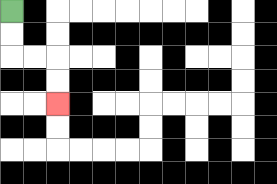{'start': '[0, 0]', 'end': '[2, 4]', 'path_directions': 'D,D,R,R,D,D', 'path_coordinates': '[[0, 0], [0, 1], [0, 2], [1, 2], [2, 2], [2, 3], [2, 4]]'}